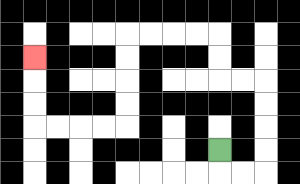{'start': '[9, 6]', 'end': '[1, 2]', 'path_directions': 'D,R,R,U,U,U,U,L,L,U,U,L,L,L,L,D,D,D,D,L,L,L,L,U,U,U', 'path_coordinates': '[[9, 6], [9, 7], [10, 7], [11, 7], [11, 6], [11, 5], [11, 4], [11, 3], [10, 3], [9, 3], [9, 2], [9, 1], [8, 1], [7, 1], [6, 1], [5, 1], [5, 2], [5, 3], [5, 4], [5, 5], [4, 5], [3, 5], [2, 5], [1, 5], [1, 4], [1, 3], [1, 2]]'}